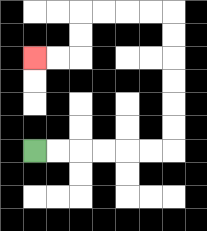{'start': '[1, 6]', 'end': '[1, 2]', 'path_directions': 'R,R,R,R,R,R,U,U,U,U,U,U,L,L,L,L,D,D,L,L', 'path_coordinates': '[[1, 6], [2, 6], [3, 6], [4, 6], [5, 6], [6, 6], [7, 6], [7, 5], [7, 4], [7, 3], [7, 2], [7, 1], [7, 0], [6, 0], [5, 0], [4, 0], [3, 0], [3, 1], [3, 2], [2, 2], [1, 2]]'}